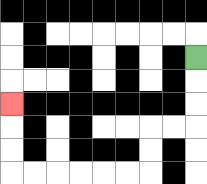{'start': '[8, 2]', 'end': '[0, 4]', 'path_directions': 'D,D,D,L,L,D,D,L,L,L,L,L,L,U,U,U', 'path_coordinates': '[[8, 2], [8, 3], [8, 4], [8, 5], [7, 5], [6, 5], [6, 6], [6, 7], [5, 7], [4, 7], [3, 7], [2, 7], [1, 7], [0, 7], [0, 6], [0, 5], [0, 4]]'}